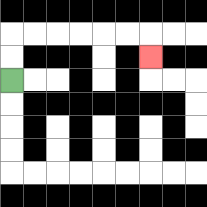{'start': '[0, 3]', 'end': '[6, 2]', 'path_directions': 'U,U,R,R,R,R,R,R,D', 'path_coordinates': '[[0, 3], [0, 2], [0, 1], [1, 1], [2, 1], [3, 1], [4, 1], [5, 1], [6, 1], [6, 2]]'}